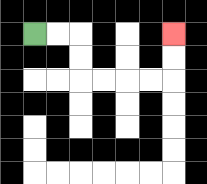{'start': '[1, 1]', 'end': '[7, 1]', 'path_directions': 'R,R,D,D,R,R,R,R,U,U', 'path_coordinates': '[[1, 1], [2, 1], [3, 1], [3, 2], [3, 3], [4, 3], [5, 3], [6, 3], [7, 3], [7, 2], [7, 1]]'}